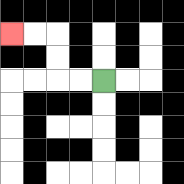{'start': '[4, 3]', 'end': '[0, 1]', 'path_directions': 'L,L,U,U,L,L', 'path_coordinates': '[[4, 3], [3, 3], [2, 3], [2, 2], [2, 1], [1, 1], [0, 1]]'}